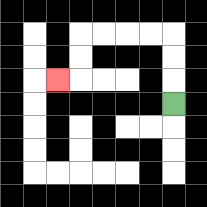{'start': '[7, 4]', 'end': '[2, 3]', 'path_directions': 'U,U,U,L,L,L,L,D,D,L', 'path_coordinates': '[[7, 4], [7, 3], [7, 2], [7, 1], [6, 1], [5, 1], [4, 1], [3, 1], [3, 2], [3, 3], [2, 3]]'}